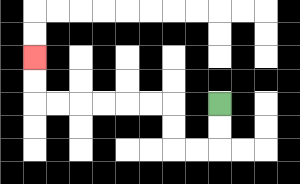{'start': '[9, 4]', 'end': '[1, 2]', 'path_directions': 'D,D,L,L,U,U,L,L,L,L,L,L,U,U', 'path_coordinates': '[[9, 4], [9, 5], [9, 6], [8, 6], [7, 6], [7, 5], [7, 4], [6, 4], [5, 4], [4, 4], [3, 4], [2, 4], [1, 4], [1, 3], [1, 2]]'}